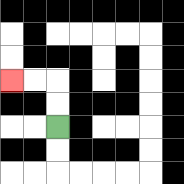{'start': '[2, 5]', 'end': '[0, 3]', 'path_directions': 'U,U,L,L', 'path_coordinates': '[[2, 5], [2, 4], [2, 3], [1, 3], [0, 3]]'}